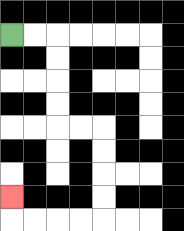{'start': '[0, 1]', 'end': '[0, 8]', 'path_directions': 'R,R,D,D,D,D,R,R,D,D,D,D,L,L,L,L,U', 'path_coordinates': '[[0, 1], [1, 1], [2, 1], [2, 2], [2, 3], [2, 4], [2, 5], [3, 5], [4, 5], [4, 6], [4, 7], [4, 8], [4, 9], [3, 9], [2, 9], [1, 9], [0, 9], [0, 8]]'}